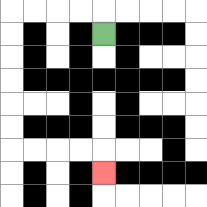{'start': '[4, 1]', 'end': '[4, 7]', 'path_directions': 'U,L,L,L,L,D,D,D,D,D,D,R,R,R,R,D', 'path_coordinates': '[[4, 1], [4, 0], [3, 0], [2, 0], [1, 0], [0, 0], [0, 1], [0, 2], [0, 3], [0, 4], [0, 5], [0, 6], [1, 6], [2, 6], [3, 6], [4, 6], [4, 7]]'}